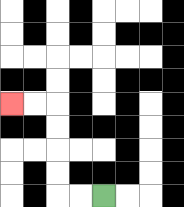{'start': '[4, 8]', 'end': '[0, 4]', 'path_directions': 'L,L,U,U,U,U,L,L', 'path_coordinates': '[[4, 8], [3, 8], [2, 8], [2, 7], [2, 6], [2, 5], [2, 4], [1, 4], [0, 4]]'}